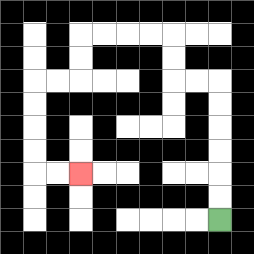{'start': '[9, 9]', 'end': '[3, 7]', 'path_directions': 'U,U,U,U,U,U,L,L,U,U,L,L,L,L,D,D,L,L,D,D,D,D,R,R', 'path_coordinates': '[[9, 9], [9, 8], [9, 7], [9, 6], [9, 5], [9, 4], [9, 3], [8, 3], [7, 3], [7, 2], [7, 1], [6, 1], [5, 1], [4, 1], [3, 1], [3, 2], [3, 3], [2, 3], [1, 3], [1, 4], [1, 5], [1, 6], [1, 7], [2, 7], [3, 7]]'}